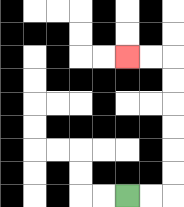{'start': '[5, 8]', 'end': '[5, 2]', 'path_directions': 'R,R,U,U,U,U,U,U,L,L', 'path_coordinates': '[[5, 8], [6, 8], [7, 8], [7, 7], [7, 6], [7, 5], [7, 4], [7, 3], [7, 2], [6, 2], [5, 2]]'}